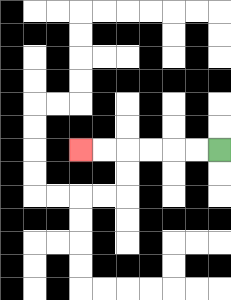{'start': '[9, 6]', 'end': '[3, 6]', 'path_directions': 'L,L,L,L,L,L', 'path_coordinates': '[[9, 6], [8, 6], [7, 6], [6, 6], [5, 6], [4, 6], [3, 6]]'}